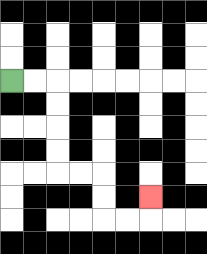{'start': '[0, 3]', 'end': '[6, 8]', 'path_directions': 'R,R,D,D,D,D,R,R,D,D,R,R,U', 'path_coordinates': '[[0, 3], [1, 3], [2, 3], [2, 4], [2, 5], [2, 6], [2, 7], [3, 7], [4, 7], [4, 8], [4, 9], [5, 9], [6, 9], [6, 8]]'}